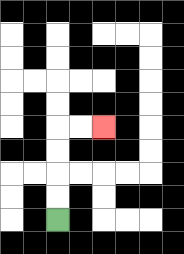{'start': '[2, 9]', 'end': '[4, 5]', 'path_directions': 'U,U,U,U,R,R', 'path_coordinates': '[[2, 9], [2, 8], [2, 7], [2, 6], [2, 5], [3, 5], [4, 5]]'}